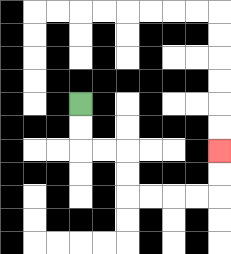{'start': '[3, 4]', 'end': '[9, 6]', 'path_directions': 'D,D,R,R,D,D,R,R,R,R,U,U', 'path_coordinates': '[[3, 4], [3, 5], [3, 6], [4, 6], [5, 6], [5, 7], [5, 8], [6, 8], [7, 8], [8, 8], [9, 8], [9, 7], [9, 6]]'}